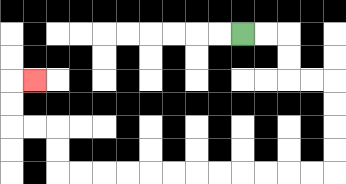{'start': '[10, 1]', 'end': '[1, 3]', 'path_directions': 'R,R,D,D,R,R,D,D,D,D,L,L,L,L,L,L,L,L,L,L,L,L,U,U,L,L,U,U,R', 'path_coordinates': '[[10, 1], [11, 1], [12, 1], [12, 2], [12, 3], [13, 3], [14, 3], [14, 4], [14, 5], [14, 6], [14, 7], [13, 7], [12, 7], [11, 7], [10, 7], [9, 7], [8, 7], [7, 7], [6, 7], [5, 7], [4, 7], [3, 7], [2, 7], [2, 6], [2, 5], [1, 5], [0, 5], [0, 4], [0, 3], [1, 3]]'}